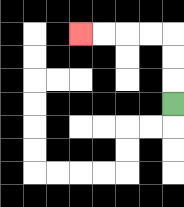{'start': '[7, 4]', 'end': '[3, 1]', 'path_directions': 'U,U,U,L,L,L,L', 'path_coordinates': '[[7, 4], [7, 3], [7, 2], [7, 1], [6, 1], [5, 1], [4, 1], [3, 1]]'}